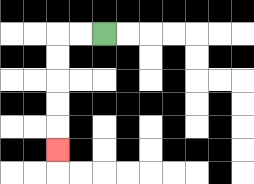{'start': '[4, 1]', 'end': '[2, 6]', 'path_directions': 'L,L,D,D,D,D,D', 'path_coordinates': '[[4, 1], [3, 1], [2, 1], [2, 2], [2, 3], [2, 4], [2, 5], [2, 6]]'}